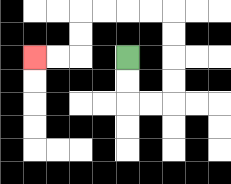{'start': '[5, 2]', 'end': '[1, 2]', 'path_directions': 'D,D,R,R,U,U,U,U,L,L,L,L,D,D,L,L', 'path_coordinates': '[[5, 2], [5, 3], [5, 4], [6, 4], [7, 4], [7, 3], [7, 2], [7, 1], [7, 0], [6, 0], [5, 0], [4, 0], [3, 0], [3, 1], [3, 2], [2, 2], [1, 2]]'}